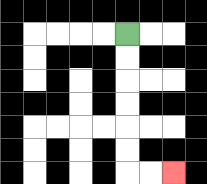{'start': '[5, 1]', 'end': '[7, 7]', 'path_directions': 'D,D,D,D,D,D,R,R', 'path_coordinates': '[[5, 1], [5, 2], [5, 3], [5, 4], [5, 5], [5, 6], [5, 7], [6, 7], [7, 7]]'}